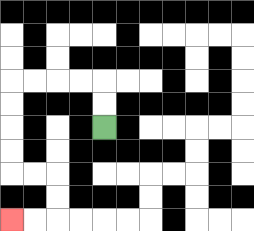{'start': '[4, 5]', 'end': '[0, 9]', 'path_directions': 'U,U,L,L,L,L,D,D,D,D,R,R,D,D,L,L', 'path_coordinates': '[[4, 5], [4, 4], [4, 3], [3, 3], [2, 3], [1, 3], [0, 3], [0, 4], [0, 5], [0, 6], [0, 7], [1, 7], [2, 7], [2, 8], [2, 9], [1, 9], [0, 9]]'}